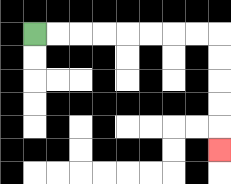{'start': '[1, 1]', 'end': '[9, 6]', 'path_directions': 'R,R,R,R,R,R,R,R,D,D,D,D,D', 'path_coordinates': '[[1, 1], [2, 1], [3, 1], [4, 1], [5, 1], [6, 1], [7, 1], [8, 1], [9, 1], [9, 2], [9, 3], [9, 4], [9, 5], [9, 6]]'}